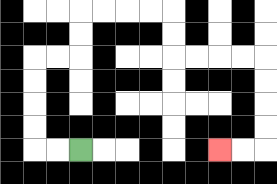{'start': '[3, 6]', 'end': '[9, 6]', 'path_directions': 'L,L,U,U,U,U,R,R,U,U,R,R,R,R,D,D,R,R,R,R,D,D,D,D,L,L', 'path_coordinates': '[[3, 6], [2, 6], [1, 6], [1, 5], [1, 4], [1, 3], [1, 2], [2, 2], [3, 2], [3, 1], [3, 0], [4, 0], [5, 0], [6, 0], [7, 0], [7, 1], [7, 2], [8, 2], [9, 2], [10, 2], [11, 2], [11, 3], [11, 4], [11, 5], [11, 6], [10, 6], [9, 6]]'}